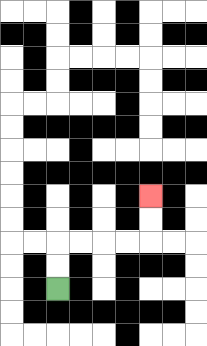{'start': '[2, 12]', 'end': '[6, 8]', 'path_directions': 'U,U,R,R,R,R,U,U', 'path_coordinates': '[[2, 12], [2, 11], [2, 10], [3, 10], [4, 10], [5, 10], [6, 10], [6, 9], [6, 8]]'}